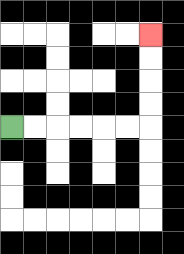{'start': '[0, 5]', 'end': '[6, 1]', 'path_directions': 'R,R,R,R,R,R,U,U,U,U', 'path_coordinates': '[[0, 5], [1, 5], [2, 5], [3, 5], [4, 5], [5, 5], [6, 5], [6, 4], [6, 3], [6, 2], [6, 1]]'}